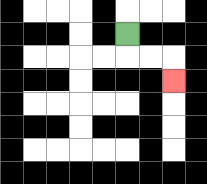{'start': '[5, 1]', 'end': '[7, 3]', 'path_directions': 'D,R,R,D', 'path_coordinates': '[[5, 1], [5, 2], [6, 2], [7, 2], [7, 3]]'}